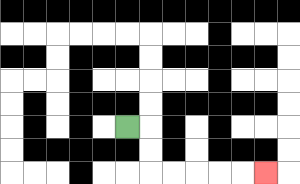{'start': '[5, 5]', 'end': '[11, 7]', 'path_directions': 'R,D,D,R,R,R,R,R', 'path_coordinates': '[[5, 5], [6, 5], [6, 6], [6, 7], [7, 7], [8, 7], [9, 7], [10, 7], [11, 7]]'}